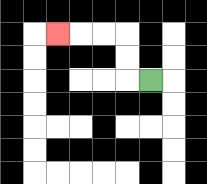{'start': '[6, 3]', 'end': '[2, 1]', 'path_directions': 'L,U,U,L,L,L', 'path_coordinates': '[[6, 3], [5, 3], [5, 2], [5, 1], [4, 1], [3, 1], [2, 1]]'}